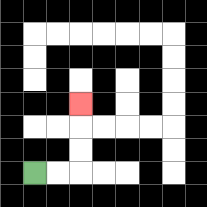{'start': '[1, 7]', 'end': '[3, 4]', 'path_directions': 'R,R,U,U,U', 'path_coordinates': '[[1, 7], [2, 7], [3, 7], [3, 6], [3, 5], [3, 4]]'}